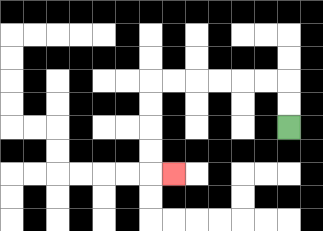{'start': '[12, 5]', 'end': '[7, 7]', 'path_directions': 'U,U,L,L,L,L,L,L,D,D,D,D,R', 'path_coordinates': '[[12, 5], [12, 4], [12, 3], [11, 3], [10, 3], [9, 3], [8, 3], [7, 3], [6, 3], [6, 4], [6, 5], [6, 6], [6, 7], [7, 7]]'}